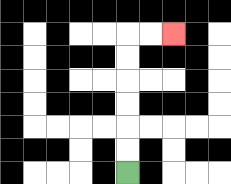{'start': '[5, 7]', 'end': '[7, 1]', 'path_directions': 'U,U,U,U,U,U,R,R', 'path_coordinates': '[[5, 7], [5, 6], [5, 5], [5, 4], [5, 3], [5, 2], [5, 1], [6, 1], [7, 1]]'}